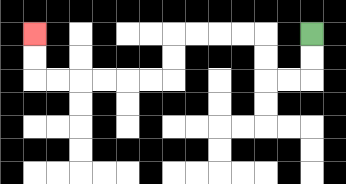{'start': '[13, 1]', 'end': '[1, 1]', 'path_directions': 'D,D,L,L,U,U,L,L,L,L,D,D,L,L,L,L,L,L,U,U', 'path_coordinates': '[[13, 1], [13, 2], [13, 3], [12, 3], [11, 3], [11, 2], [11, 1], [10, 1], [9, 1], [8, 1], [7, 1], [7, 2], [7, 3], [6, 3], [5, 3], [4, 3], [3, 3], [2, 3], [1, 3], [1, 2], [1, 1]]'}